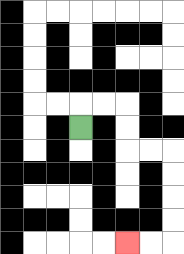{'start': '[3, 5]', 'end': '[5, 10]', 'path_directions': 'U,R,R,D,D,R,R,D,D,D,D,L,L', 'path_coordinates': '[[3, 5], [3, 4], [4, 4], [5, 4], [5, 5], [5, 6], [6, 6], [7, 6], [7, 7], [7, 8], [7, 9], [7, 10], [6, 10], [5, 10]]'}